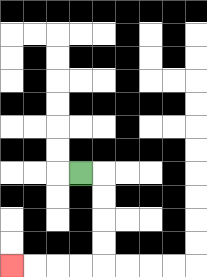{'start': '[3, 7]', 'end': '[0, 11]', 'path_directions': 'R,D,D,D,D,L,L,L,L', 'path_coordinates': '[[3, 7], [4, 7], [4, 8], [4, 9], [4, 10], [4, 11], [3, 11], [2, 11], [1, 11], [0, 11]]'}